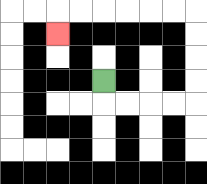{'start': '[4, 3]', 'end': '[2, 1]', 'path_directions': 'D,R,R,R,R,U,U,U,U,L,L,L,L,L,L,D', 'path_coordinates': '[[4, 3], [4, 4], [5, 4], [6, 4], [7, 4], [8, 4], [8, 3], [8, 2], [8, 1], [8, 0], [7, 0], [6, 0], [5, 0], [4, 0], [3, 0], [2, 0], [2, 1]]'}